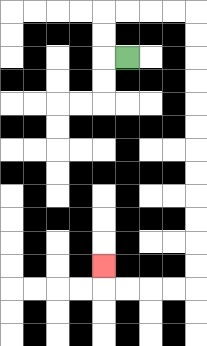{'start': '[5, 2]', 'end': '[4, 11]', 'path_directions': 'L,U,U,R,R,R,R,D,D,D,D,D,D,D,D,D,D,D,D,L,L,L,L,U', 'path_coordinates': '[[5, 2], [4, 2], [4, 1], [4, 0], [5, 0], [6, 0], [7, 0], [8, 0], [8, 1], [8, 2], [8, 3], [8, 4], [8, 5], [8, 6], [8, 7], [8, 8], [8, 9], [8, 10], [8, 11], [8, 12], [7, 12], [6, 12], [5, 12], [4, 12], [4, 11]]'}